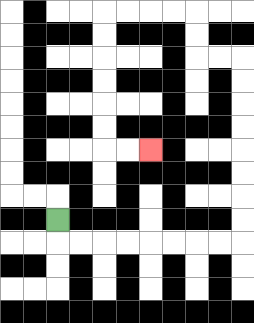{'start': '[2, 9]', 'end': '[6, 6]', 'path_directions': 'D,R,R,R,R,R,R,R,R,U,U,U,U,U,U,U,U,L,L,U,U,L,L,L,L,D,D,D,D,D,D,R,R', 'path_coordinates': '[[2, 9], [2, 10], [3, 10], [4, 10], [5, 10], [6, 10], [7, 10], [8, 10], [9, 10], [10, 10], [10, 9], [10, 8], [10, 7], [10, 6], [10, 5], [10, 4], [10, 3], [10, 2], [9, 2], [8, 2], [8, 1], [8, 0], [7, 0], [6, 0], [5, 0], [4, 0], [4, 1], [4, 2], [4, 3], [4, 4], [4, 5], [4, 6], [5, 6], [6, 6]]'}